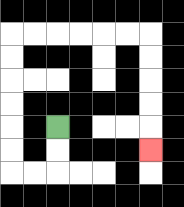{'start': '[2, 5]', 'end': '[6, 6]', 'path_directions': 'D,D,L,L,U,U,U,U,U,U,R,R,R,R,R,R,D,D,D,D,D', 'path_coordinates': '[[2, 5], [2, 6], [2, 7], [1, 7], [0, 7], [0, 6], [0, 5], [0, 4], [0, 3], [0, 2], [0, 1], [1, 1], [2, 1], [3, 1], [4, 1], [5, 1], [6, 1], [6, 2], [6, 3], [6, 4], [6, 5], [6, 6]]'}